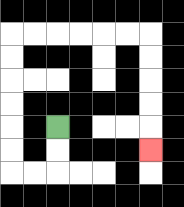{'start': '[2, 5]', 'end': '[6, 6]', 'path_directions': 'D,D,L,L,U,U,U,U,U,U,R,R,R,R,R,R,D,D,D,D,D', 'path_coordinates': '[[2, 5], [2, 6], [2, 7], [1, 7], [0, 7], [0, 6], [0, 5], [0, 4], [0, 3], [0, 2], [0, 1], [1, 1], [2, 1], [3, 1], [4, 1], [5, 1], [6, 1], [6, 2], [6, 3], [6, 4], [6, 5], [6, 6]]'}